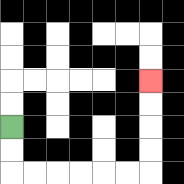{'start': '[0, 5]', 'end': '[6, 3]', 'path_directions': 'D,D,R,R,R,R,R,R,U,U,U,U', 'path_coordinates': '[[0, 5], [0, 6], [0, 7], [1, 7], [2, 7], [3, 7], [4, 7], [5, 7], [6, 7], [6, 6], [6, 5], [6, 4], [6, 3]]'}